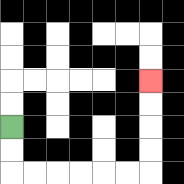{'start': '[0, 5]', 'end': '[6, 3]', 'path_directions': 'D,D,R,R,R,R,R,R,U,U,U,U', 'path_coordinates': '[[0, 5], [0, 6], [0, 7], [1, 7], [2, 7], [3, 7], [4, 7], [5, 7], [6, 7], [6, 6], [6, 5], [6, 4], [6, 3]]'}